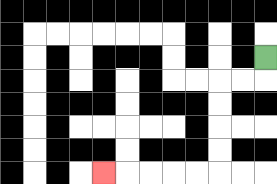{'start': '[11, 2]', 'end': '[4, 7]', 'path_directions': 'D,L,L,D,D,D,D,L,L,L,L,L', 'path_coordinates': '[[11, 2], [11, 3], [10, 3], [9, 3], [9, 4], [9, 5], [9, 6], [9, 7], [8, 7], [7, 7], [6, 7], [5, 7], [4, 7]]'}